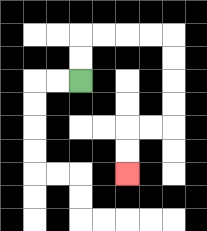{'start': '[3, 3]', 'end': '[5, 7]', 'path_directions': 'U,U,R,R,R,R,D,D,D,D,L,L,D,D', 'path_coordinates': '[[3, 3], [3, 2], [3, 1], [4, 1], [5, 1], [6, 1], [7, 1], [7, 2], [7, 3], [7, 4], [7, 5], [6, 5], [5, 5], [5, 6], [5, 7]]'}